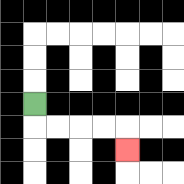{'start': '[1, 4]', 'end': '[5, 6]', 'path_directions': 'D,R,R,R,R,D', 'path_coordinates': '[[1, 4], [1, 5], [2, 5], [3, 5], [4, 5], [5, 5], [5, 6]]'}